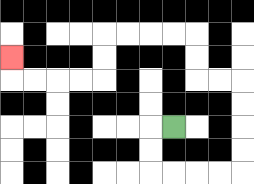{'start': '[7, 5]', 'end': '[0, 2]', 'path_directions': 'L,D,D,R,R,R,R,U,U,U,U,L,L,U,U,L,L,L,L,D,D,L,L,L,L,U', 'path_coordinates': '[[7, 5], [6, 5], [6, 6], [6, 7], [7, 7], [8, 7], [9, 7], [10, 7], [10, 6], [10, 5], [10, 4], [10, 3], [9, 3], [8, 3], [8, 2], [8, 1], [7, 1], [6, 1], [5, 1], [4, 1], [4, 2], [4, 3], [3, 3], [2, 3], [1, 3], [0, 3], [0, 2]]'}